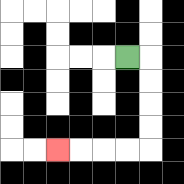{'start': '[5, 2]', 'end': '[2, 6]', 'path_directions': 'R,D,D,D,D,L,L,L,L', 'path_coordinates': '[[5, 2], [6, 2], [6, 3], [6, 4], [6, 5], [6, 6], [5, 6], [4, 6], [3, 6], [2, 6]]'}